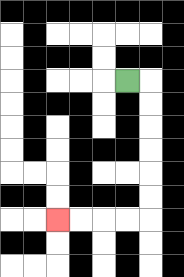{'start': '[5, 3]', 'end': '[2, 9]', 'path_directions': 'R,D,D,D,D,D,D,L,L,L,L', 'path_coordinates': '[[5, 3], [6, 3], [6, 4], [6, 5], [6, 6], [6, 7], [6, 8], [6, 9], [5, 9], [4, 9], [3, 9], [2, 9]]'}